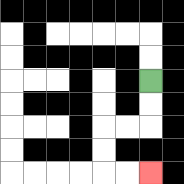{'start': '[6, 3]', 'end': '[6, 7]', 'path_directions': 'D,D,L,L,D,D,R,R', 'path_coordinates': '[[6, 3], [6, 4], [6, 5], [5, 5], [4, 5], [4, 6], [4, 7], [5, 7], [6, 7]]'}